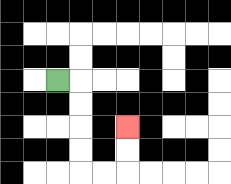{'start': '[2, 3]', 'end': '[5, 5]', 'path_directions': 'R,D,D,D,D,R,R,U,U', 'path_coordinates': '[[2, 3], [3, 3], [3, 4], [3, 5], [3, 6], [3, 7], [4, 7], [5, 7], [5, 6], [5, 5]]'}